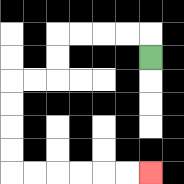{'start': '[6, 2]', 'end': '[6, 7]', 'path_directions': 'U,L,L,L,L,D,D,L,L,D,D,D,D,R,R,R,R,R,R', 'path_coordinates': '[[6, 2], [6, 1], [5, 1], [4, 1], [3, 1], [2, 1], [2, 2], [2, 3], [1, 3], [0, 3], [0, 4], [0, 5], [0, 6], [0, 7], [1, 7], [2, 7], [3, 7], [4, 7], [5, 7], [6, 7]]'}